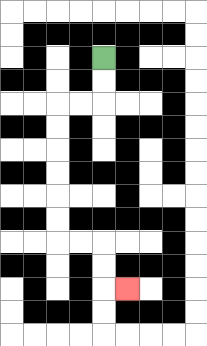{'start': '[4, 2]', 'end': '[5, 12]', 'path_directions': 'D,D,L,L,D,D,D,D,D,D,R,R,D,D,R', 'path_coordinates': '[[4, 2], [4, 3], [4, 4], [3, 4], [2, 4], [2, 5], [2, 6], [2, 7], [2, 8], [2, 9], [2, 10], [3, 10], [4, 10], [4, 11], [4, 12], [5, 12]]'}